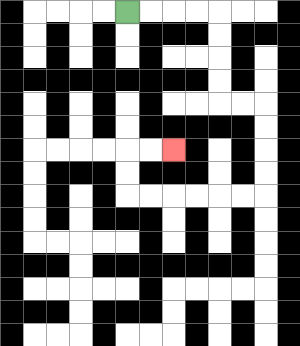{'start': '[5, 0]', 'end': '[7, 6]', 'path_directions': 'R,R,R,R,D,D,D,D,R,R,D,D,D,D,L,L,L,L,L,L,U,U,R,R', 'path_coordinates': '[[5, 0], [6, 0], [7, 0], [8, 0], [9, 0], [9, 1], [9, 2], [9, 3], [9, 4], [10, 4], [11, 4], [11, 5], [11, 6], [11, 7], [11, 8], [10, 8], [9, 8], [8, 8], [7, 8], [6, 8], [5, 8], [5, 7], [5, 6], [6, 6], [7, 6]]'}